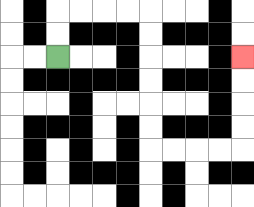{'start': '[2, 2]', 'end': '[10, 2]', 'path_directions': 'U,U,R,R,R,R,D,D,D,D,D,D,R,R,R,R,U,U,U,U', 'path_coordinates': '[[2, 2], [2, 1], [2, 0], [3, 0], [4, 0], [5, 0], [6, 0], [6, 1], [6, 2], [6, 3], [6, 4], [6, 5], [6, 6], [7, 6], [8, 6], [9, 6], [10, 6], [10, 5], [10, 4], [10, 3], [10, 2]]'}